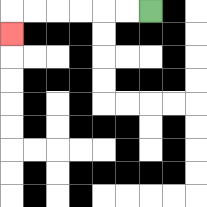{'start': '[6, 0]', 'end': '[0, 1]', 'path_directions': 'L,L,L,L,L,L,D', 'path_coordinates': '[[6, 0], [5, 0], [4, 0], [3, 0], [2, 0], [1, 0], [0, 0], [0, 1]]'}